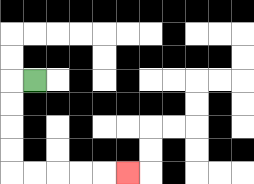{'start': '[1, 3]', 'end': '[5, 7]', 'path_directions': 'L,D,D,D,D,R,R,R,R,R', 'path_coordinates': '[[1, 3], [0, 3], [0, 4], [0, 5], [0, 6], [0, 7], [1, 7], [2, 7], [3, 7], [4, 7], [5, 7]]'}